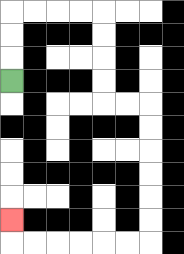{'start': '[0, 3]', 'end': '[0, 9]', 'path_directions': 'U,U,U,R,R,R,R,D,D,D,D,R,R,D,D,D,D,D,D,L,L,L,L,L,L,U', 'path_coordinates': '[[0, 3], [0, 2], [0, 1], [0, 0], [1, 0], [2, 0], [3, 0], [4, 0], [4, 1], [4, 2], [4, 3], [4, 4], [5, 4], [6, 4], [6, 5], [6, 6], [6, 7], [6, 8], [6, 9], [6, 10], [5, 10], [4, 10], [3, 10], [2, 10], [1, 10], [0, 10], [0, 9]]'}